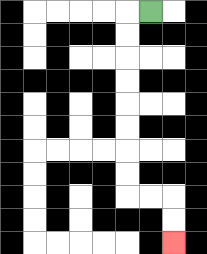{'start': '[6, 0]', 'end': '[7, 10]', 'path_directions': 'L,D,D,D,D,D,D,D,D,R,R,D,D', 'path_coordinates': '[[6, 0], [5, 0], [5, 1], [5, 2], [5, 3], [5, 4], [5, 5], [5, 6], [5, 7], [5, 8], [6, 8], [7, 8], [7, 9], [7, 10]]'}